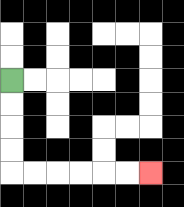{'start': '[0, 3]', 'end': '[6, 7]', 'path_directions': 'D,D,D,D,R,R,R,R,R,R', 'path_coordinates': '[[0, 3], [0, 4], [0, 5], [0, 6], [0, 7], [1, 7], [2, 7], [3, 7], [4, 7], [5, 7], [6, 7]]'}